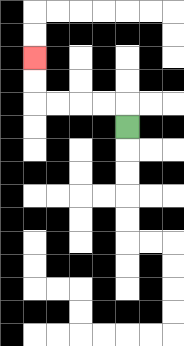{'start': '[5, 5]', 'end': '[1, 2]', 'path_directions': 'U,L,L,L,L,U,U', 'path_coordinates': '[[5, 5], [5, 4], [4, 4], [3, 4], [2, 4], [1, 4], [1, 3], [1, 2]]'}